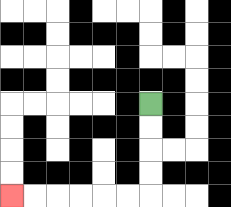{'start': '[6, 4]', 'end': '[0, 8]', 'path_directions': 'D,D,D,D,L,L,L,L,L,L', 'path_coordinates': '[[6, 4], [6, 5], [6, 6], [6, 7], [6, 8], [5, 8], [4, 8], [3, 8], [2, 8], [1, 8], [0, 8]]'}